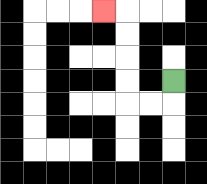{'start': '[7, 3]', 'end': '[4, 0]', 'path_directions': 'D,L,L,U,U,U,U,L', 'path_coordinates': '[[7, 3], [7, 4], [6, 4], [5, 4], [5, 3], [5, 2], [5, 1], [5, 0], [4, 0]]'}